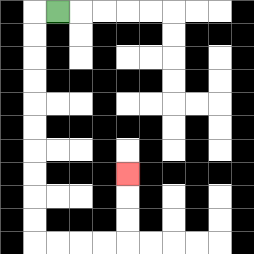{'start': '[2, 0]', 'end': '[5, 7]', 'path_directions': 'L,D,D,D,D,D,D,D,D,D,D,R,R,R,R,U,U,U', 'path_coordinates': '[[2, 0], [1, 0], [1, 1], [1, 2], [1, 3], [1, 4], [1, 5], [1, 6], [1, 7], [1, 8], [1, 9], [1, 10], [2, 10], [3, 10], [4, 10], [5, 10], [5, 9], [5, 8], [5, 7]]'}